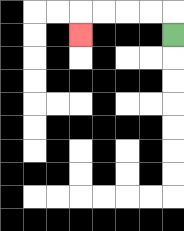{'start': '[7, 1]', 'end': '[3, 1]', 'path_directions': 'U,L,L,L,L,D', 'path_coordinates': '[[7, 1], [7, 0], [6, 0], [5, 0], [4, 0], [3, 0], [3, 1]]'}